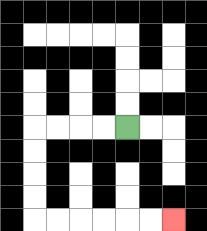{'start': '[5, 5]', 'end': '[7, 9]', 'path_directions': 'L,L,L,L,D,D,D,D,R,R,R,R,R,R', 'path_coordinates': '[[5, 5], [4, 5], [3, 5], [2, 5], [1, 5], [1, 6], [1, 7], [1, 8], [1, 9], [2, 9], [3, 9], [4, 9], [5, 9], [6, 9], [7, 9]]'}